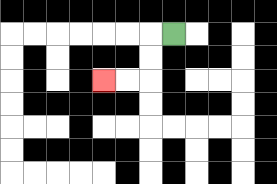{'start': '[7, 1]', 'end': '[4, 3]', 'path_directions': 'L,D,D,L,L', 'path_coordinates': '[[7, 1], [6, 1], [6, 2], [6, 3], [5, 3], [4, 3]]'}